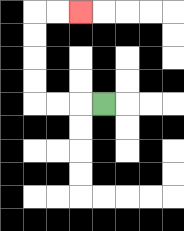{'start': '[4, 4]', 'end': '[3, 0]', 'path_directions': 'L,L,L,U,U,U,U,R,R', 'path_coordinates': '[[4, 4], [3, 4], [2, 4], [1, 4], [1, 3], [1, 2], [1, 1], [1, 0], [2, 0], [3, 0]]'}